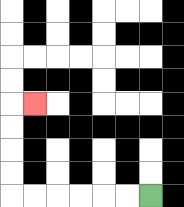{'start': '[6, 8]', 'end': '[1, 4]', 'path_directions': 'L,L,L,L,L,L,U,U,U,U,R', 'path_coordinates': '[[6, 8], [5, 8], [4, 8], [3, 8], [2, 8], [1, 8], [0, 8], [0, 7], [0, 6], [0, 5], [0, 4], [1, 4]]'}